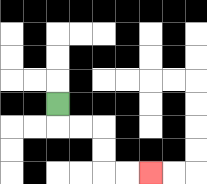{'start': '[2, 4]', 'end': '[6, 7]', 'path_directions': 'D,R,R,D,D,R,R', 'path_coordinates': '[[2, 4], [2, 5], [3, 5], [4, 5], [4, 6], [4, 7], [5, 7], [6, 7]]'}